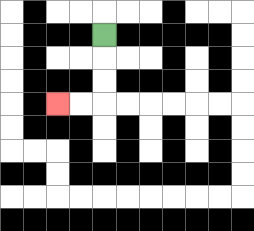{'start': '[4, 1]', 'end': '[2, 4]', 'path_directions': 'D,D,D,L,L', 'path_coordinates': '[[4, 1], [4, 2], [4, 3], [4, 4], [3, 4], [2, 4]]'}